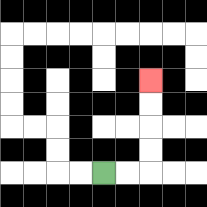{'start': '[4, 7]', 'end': '[6, 3]', 'path_directions': 'R,R,U,U,U,U', 'path_coordinates': '[[4, 7], [5, 7], [6, 7], [6, 6], [6, 5], [6, 4], [6, 3]]'}